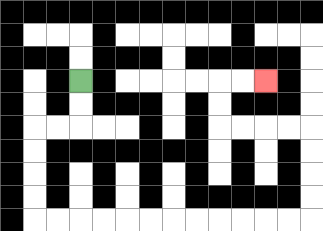{'start': '[3, 3]', 'end': '[11, 3]', 'path_directions': 'D,D,L,L,D,D,D,D,R,R,R,R,R,R,R,R,R,R,R,R,U,U,U,U,L,L,L,L,U,U,R,R', 'path_coordinates': '[[3, 3], [3, 4], [3, 5], [2, 5], [1, 5], [1, 6], [1, 7], [1, 8], [1, 9], [2, 9], [3, 9], [4, 9], [5, 9], [6, 9], [7, 9], [8, 9], [9, 9], [10, 9], [11, 9], [12, 9], [13, 9], [13, 8], [13, 7], [13, 6], [13, 5], [12, 5], [11, 5], [10, 5], [9, 5], [9, 4], [9, 3], [10, 3], [11, 3]]'}